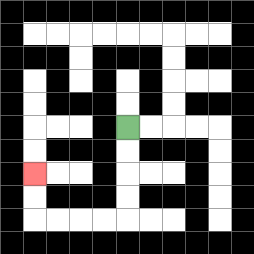{'start': '[5, 5]', 'end': '[1, 7]', 'path_directions': 'D,D,D,D,L,L,L,L,U,U', 'path_coordinates': '[[5, 5], [5, 6], [5, 7], [5, 8], [5, 9], [4, 9], [3, 9], [2, 9], [1, 9], [1, 8], [1, 7]]'}